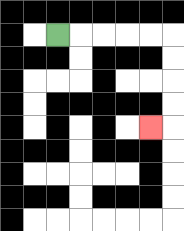{'start': '[2, 1]', 'end': '[6, 5]', 'path_directions': 'R,R,R,R,R,D,D,D,D,L', 'path_coordinates': '[[2, 1], [3, 1], [4, 1], [5, 1], [6, 1], [7, 1], [7, 2], [7, 3], [7, 4], [7, 5], [6, 5]]'}